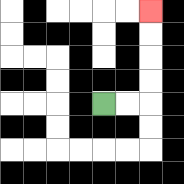{'start': '[4, 4]', 'end': '[6, 0]', 'path_directions': 'R,R,U,U,U,U', 'path_coordinates': '[[4, 4], [5, 4], [6, 4], [6, 3], [6, 2], [6, 1], [6, 0]]'}